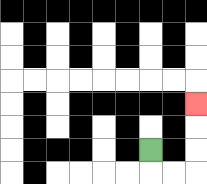{'start': '[6, 6]', 'end': '[8, 4]', 'path_directions': 'D,R,R,U,U,U', 'path_coordinates': '[[6, 6], [6, 7], [7, 7], [8, 7], [8, 6], [8, 5], [8, 4]]'}